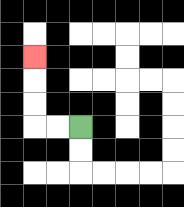{'start': '[3, 5]', 'end': '[1, 2]', 'path_directions': 'L,L,U,U,U', 'path_coordinates': '[[3, 5], [2, 5], [1, 5], [1, 4], [1, 3], [1, 2]]'}